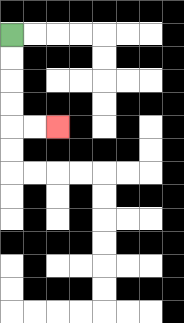{'start': '[0, 1]', 'end': '[2, 5]', 'path_directions': 'D,D,D,D,R,R', 'path_coordinates': '[[0, 1], [0, 2], [0, 3], [0, 4], [0, 5], [1, 5], [2, 5]]'}